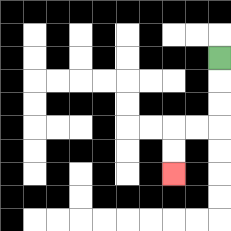{'start': '[9, 2]', 'end': '[7, 7]', 'path_directions': 'D,D,D,L,L,D,D', 'path_coordinates': '[[9, 2], [9, 3], [9, 4], [9, 5], [8, 5], [7, 5], [7, 6], [7, 7]]'}